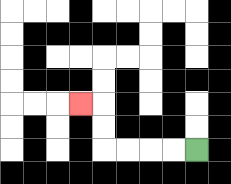{'start': '[8, 6]', 'end': '[3, 4]', 'path_directions': 'L,L,L,L,U,U,L', 'path_coordinates': '[[8, 6], [7, 6], [6, 6], [5, 6], [4, 6], [4, 5], [4, 4], [3, 4]]'}